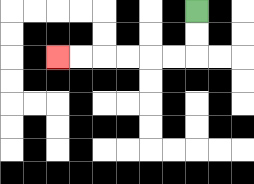{'start': '[8, 0]', 'end': '[2, 2]', 'path_directions': 'D,D,L,L,L,L,L,L', 'path_coordinates': '[[8, 0], [8, 1], [8, 2], [7, 2], [6, 2], [5, 2], [4, 2], [3, 2], [2, 2]]'}